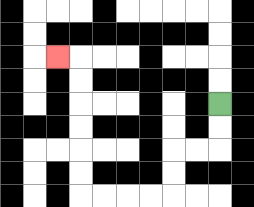{'start': '[9, 4]', 'end': '[2, 2]', 'path_directions': 'D,D,L,L,D,D,L,L,L,L,U,U,U,U,U,U,L', 'path_coordinates': '[[9, 4], [9, 5], [9, 6], [8, 6], [7, 6], [7, 7], [7, 8], [6, 8], [5, 8], [4, 8], [3, 8], [3, 7], [3, 6], [3, 5], [3, 4], [3, 3], [3, 2], [2, 2]]'}